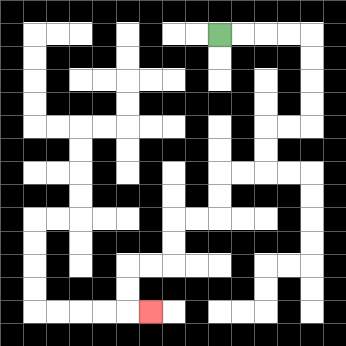{'start': '[9, 1]', 'end': '[6, 13]', 'path_directions': 'R,R,R,R,D,D,D,D,L,L,D,D,L,L,D,D,L,L,D,D,L,L,D,D,R', 'path_coordinates': '[[9, 1], [10, 1], [11, 1], [12, 1], [13, 1], [13, 2], [13, 3], [13, 4], [13, 5], [12, 5], [11, 5], [11, 6], [11, 7], [10, 7], [9, 7], [9, 8], [9, 9], [8, 9], [7, 9], [7, 10], [7, 11], [6, 11], [5, 11], [5, 12], [5, 13], [6, 13]]'}